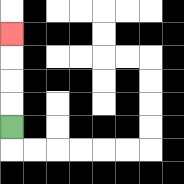{'start': '[0, 5]', 'end': '[0, 1]', 'path_directions': 'U,U,U,U', 'path_coordinates': '[[0, 5], [0, 4], [0, 3], [0, 2], [0, 1]]'}